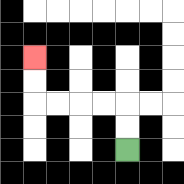{'start': '[5, 6]', 'end': '[1, 2]', 'path_directions': 'U,U,L,L,L,L,U,U', 'path_coordinates': '[[5, 6], [5, 5], [5, 4], [4, 4], [3, 4], [2, 4], [1, 4], [1, 3], [1, 2]]'}